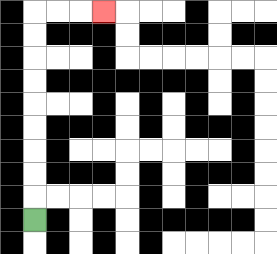{'start': '[1, 9]', 'end': '[4, 0]', 'path_directions': 'U,U,U,U,U,U,U,U,U,R,R,R', 'path_coordinates': '[[1, 9], [1, 8], [1, 7], [1, 6], [1, 5], [1, 4], [1, 3], [1, 2], [1, 1], [1, 0], [2, 0], [3, 0], [4, 0]]'}